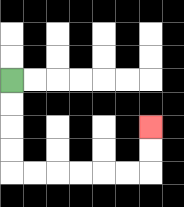{'start': '[0, 3]', 'end': '[6, 5]', 'path_directions': 'D,D,D,D,R,R,R,R,R,R,U,U', 'path_coordinates': '[[0, 3], [0, 4], [0, 5], [0, 6], [0, 7], [1, 7], [2, 7], [3, 7], [4, 7], [5, 7], [6, 7], [6, 6], [6, 5]]'}